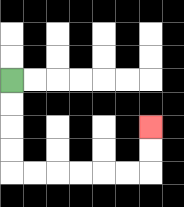{'start': '[0, 3]', 'end': '[6, 5]', 'path_directions': 'D,D,D,D,R,R,R,R,R,R,U,U', 'path_coordinates': '[[0, 3], [0, 4], [0, 5], [0, 6], [0, 7], [1, 7], [2, 7], [3, 7], [4, 7], [5, 7], [6, 7], [6, 6], [6, 5]]'}